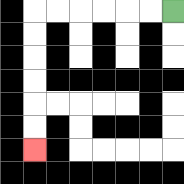{'start': '[7, 0]', 'end': '[1, 6]', 'path_directions': 'L,L,L,L,L,L,D,D,D,D,D,D', 'path_coordinates': '[[7, 0], [6, 0], [5, 0], [4, 0], [3, 0], [2, 0], [1, 0], [1, 1], [1, 2], [1, 3], [1, 4], [1, 5], [1, 6]]'}